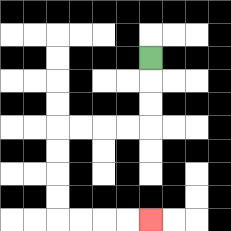{'start': '[6, 2]', 'end': '[6, 9]', 'path_directions': 'D,D,D,L,L,L,L,D,D,D,D,R,R,R,R', 'path_coordinates': '[[6, 2], [6, 3], [6, 4], [6, 5], [5, 5], [4, 5], [3, 5], [2, 5], [2, 6], [2, 7], [2, 8], [2, 9], [3, 9], [4, 9], [5, 9], [6, 9]]'}